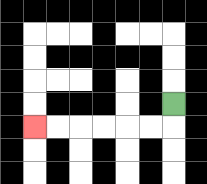{'start': '[7, 4]', 'end': '[1, 5]', 'path_directions': 'D,L,L,L,L,L,L', 'path_coordinates': '[[7, 4], [7, 5], [6, 5], [5, 5], [4, 5], [3, 5], [2, 5], [1, 5]]'}